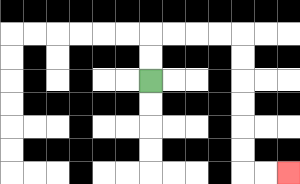{'start': '[6, 3]', 'end': '[12, 7]', 'path_directions': 'U,U,R,R,R,R,D,D,D,D,D,D,R,R', 'path_coordinates': '[[6, 3], [6, 2], [6, 1], [7, 1], [8, 1], [9, 1], [10, 1], [10, 2], [10, 3], [10, 4], [10, 5], [10, 6], [10, 7], [11, 7], [12, 7]]'}